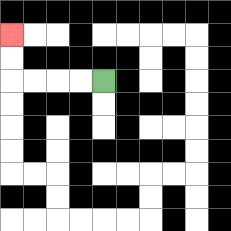{'start': '[4, 3]', 'end': '[0, 1]', 'path_directions': 'L,L,L,L,U,U', 'path_coordinates': '[[4, 3], [3, 3], [2, 3], [1, 3], [0, 3], [0, 2], [0, 1]]'}